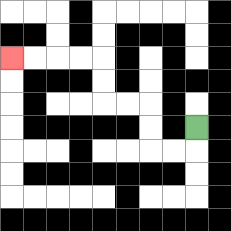{'start': '[8, 5]', 'end': '[0, 2]', 'path_directions': 'D,L,L,U,U,L,L,U,U,L,L,L,L', 'path_coordinates': '[[8, 5], [8, 6], [7, 6], [6, 6], [6, 5], [6, 4], [5, 4], [4, 4], [4, 3], [4, 2], [3, 2], [2, 2], [1, 2], [0, 2]]'}